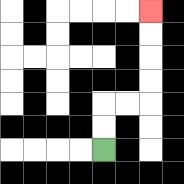{'start': '[4, 6]', 'end': '[6, 0]', 'path_directions': 'U,U,R,R,U,U,U,U', 'path_coordinates': '[[4, 6], [4, 5], [4, 4], [5, 4], [6, 4], [6, 3], [6, 2], [6, 1], [6, 0]]'}